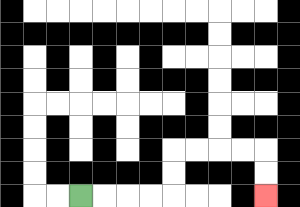{'start': '[3, 8]', 'end': '[11, 8]', 'path_directions': 'R,R,R,R,U,U,R,R,R,R,D,D', 'path_coordinates': '[[3, 8], [4, 8], [5, 8], [6, 8], [7, 8], [7, 7], [7, 6], [8, 6], [9, 6], [10, 6], [11, 6], [11, 7], [11, 8]]'}